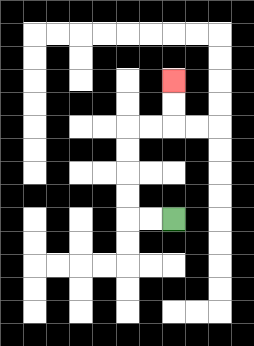{'start': '[7, 9]', 'end': '[7, 3]', 'path_directions': 'L,L,U,U,U,U,R,R,U,U', 'path_coordinates': '[[7, 9], [6, 9], [5, 9], [5, 8], [5, 7], [5, 6], [5, 5], [6, 5], [7, 5], [7, 4], [7, 3]]'}